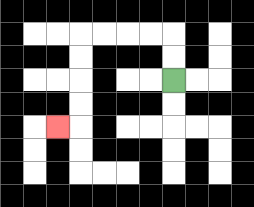{'start': '[7, 3]', 'end': '[2, 5]', 'path_directions': 'U,U,L,L,L,L,D,D,D,D,L', 'path_coordinates': '[[7, 3], [7, 2], [7, 1], [6, 1], [5, 1], [4, 1], [3, 1], [3, 2], [3, 3], [3, 4], [3, 5], [2, 5]]'}